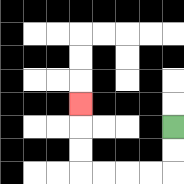{'start': '[7, 5]', 'end': '[3, 4]', 'path_directions': 'D,D,L,L,L,L,U,U,U', 'path_coordinates': '[[7, 5], [7, 6], [7, 7], [6, 7], [5, 7], [4, 7], [3, 7], [3, 6], [3, 5], [3, 4]]'}